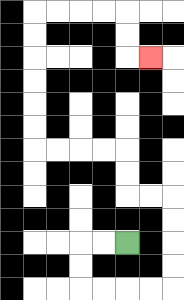{'start': '[5, 10]', 'end': '[6, 2]', 'path_directions': 'L,L,D,D,R,R,R,R,U,U,U,U,L,L,U,U,L,L,L,L,U,U,U,U,U,U,R,R,R,R,D,D,R', 'path_coordinates': '[[5, 10], [4, 10], [3, 10], [3, 11], [3, 12], [4, 12], [5, 12], [6, 12], [7, 12], [7, 11], [7, 10], [7, 9], [7, 8], [6, 8], [5, 8], [5, 7], [5, 6], [4, 6], [3, 6], [2, 6], [1, 6], [1, 5], [1, 4], [1, 3], [1, 2], [1, 1], [1, 0], [2, 0], [3, 0], [4, 0], [5, 0], [5, 1], [5, 2], [6, 2]]'}